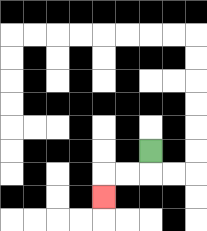{'start': '[6, 6]', 'end': '[4, 8]', 'path_directions': 'D,L,L,D', 'path_coordinates': '[[6, 6], [6, 7], [5, 7], [4, 7], [4, 8]]'}